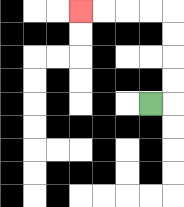{'start': '[6, 4]', 'end': '[3, 0]', 'path_directions': 'R,U,U,U,U,L,L,L,L', 'path_coordinates': '[[6, 4], [7, 4], [7, 3], [7, 2], [7, 1], [7, 0], [6, 0], [5, 0], [4, 0], [3, 0]]'}